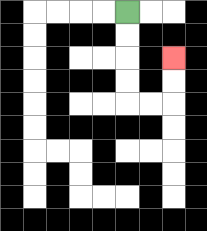{'start': '[5, 0]', 'end': '[7, 2]', 'path_directions': 'D,D,D,D,R,R,U,U', 'path_coordinates': '[[5, 0], [5, 1], [5, 2], [5, 3], [5, 4], [6, 4], [7, 4], [7, 3], [7, 2]]'}